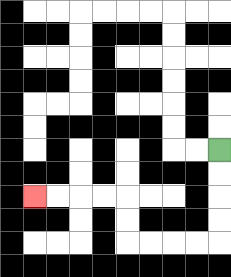{'start': '[9, 6]', 'end': '[1, 8]', 'path_directions': 'D,D,D,D,L,L,L,L,U,U,L,L,L,L', 'path_coordinates': '[[9, 6], [9, 7], [9, 8], [9, 9], [9, 10], [8, 10], [7, 10], [6, 10], [5, 10], [5, 9], [5, 8], [4, 8], [3, 8], [2, 8], [1, 8]]'}